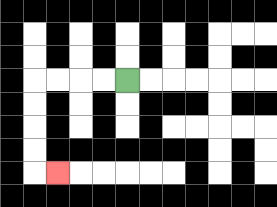{'start': '[5, 3]', 'end': '[2, 7]', 'path_directions': 'L,L,L,L,D,D,D,D,R', 'path_coordinates': '[[5, 3], [4, 3], [3, 3], [2, 3], [1, 3], [1, 4], [1, 5], [1, 6], [1, 7], [2, 7]]'}